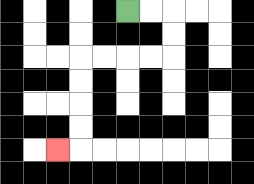{'start': '[5, 0]', 'end': '[2, 6]', 'path_directions': 'R,R,D,D,L,L,L,L,D,D,D,D,L', 'path_coordinates': '[[5, 0], [6, 0], [7, 0], [7, 1], [7, 2], [6, 2], [5, 2], [4, 2], [3, 2], [3, 3], [3, 4], [3, 5], [3, 6], [2, 6]]'}